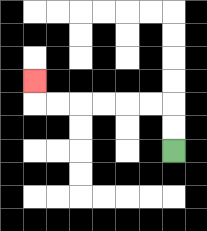{'start': '[7, 6]', 'end': '[1, 3]', 'path_directions': 'U,U,L,L,L,L,L,L,U', 'path_coordinates': '[[7, 6], [7, 5], [7, 4], [6, 4], [5, 4], [4, 4], [3, 4], [2, 4], [1, 4], [1, 3]]'}